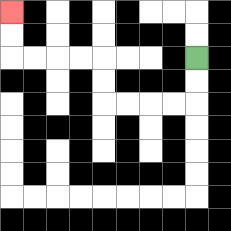{'start': '[8, 2]', 'end': '[0, 0]', 'path_directions': 'D,D,L,L,L,L,U,U,L,L,L,L,U,U', 'path_coordinates': '[[8, 2], [8, 3], [8, 4], [7, 4], [6, 4], [5, 4], [4, 4], [4, 3], [4, 2], [3, 2], [2, 2], [1, 2], [0, 2], [0, 1], [0, 0]]'}